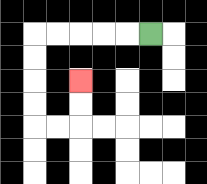{'start': '[6, 1]', 'end': '[3, 3]', 'path_directions': 'L,L,L,L,L,D,D,D,D,R,R,U,U', 'path_coordinates': '[[6, 1], [5, 1], [4, 1], [3, 1], [2, 1], [1, 1], [1, 2], [1, 3], [1, 4], [1, 5], [2, 5], [3, 5], [3, 4], [3, 3]]'}